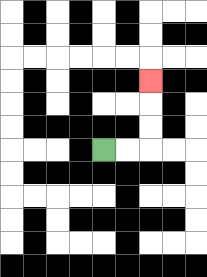{'start': '[4, 6]', 'end': '[6, 3]', 'path_directions': 'R,R,U,U,U', 'path_coordinates': '[[4, 6], [5, 6], [6, 6], [6, 5], [6, 4], [6, 3]]'}